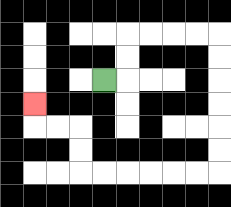{'start': '[4, 3]', 'end': '[1, 4]', 'path_directions': 'R,U,U,R,R,R,R,D,D,D,D,D,D,L,L,L,L,L,L,U,U,L,L,U', 'path_coordinates': '[[4, 3], [5, 3], [5, 2], [5, 1], [6, 1], [7, 1], [8, 1], [9, 1], [9, 2], [9, 3], [9, 4], [9, 5], [9, 6], [9, 7], [8, 7], [7, 7], [6, 7], [5, 7], [4, 7], [3, 7], [3, 6], [3, 5], [2, 5], [1, 5], [1, 4]]'}